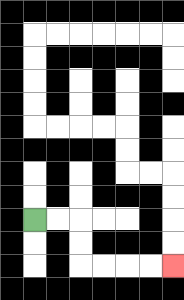{'start': '[1, 9]', 'end': '[7, 11]', 'path_directions': 'R,R,D,D,R,R,R,R', 'path_coordinates': '[[1, 9], [2, 9], [3, 9], [3, 10], [3, 11], [4, 11], [5, 11], [6, 11], [7, 11]]'}